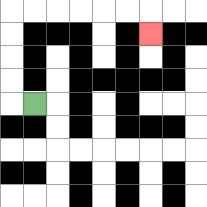{'start': '[1, 4]', 'end': '[6, 1]', 'path_directions': 'L,U,U,U,U,R,R,R,R,R,R,D', 'path_coordinates': '[[1, 4], [0, 4], [0, 3], [0, 2], [0, 1], [0, 0], [1, 0], [2, 0], [3, 0], [4, 0], [5, 0], [6, 0], [6, 1]]'}